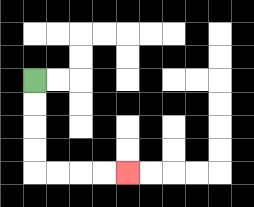{'start': '[1, 3]', 'end': '[5, 7]', 'path_directions': 'D,D,D,D,R,R,R,R', 'path_coordinates': '[[1, 3], [1, 4], [1, 5], [1, 6], [1, 7], [2, 7], [3, 7], [4, 7], [5, 7]]'}